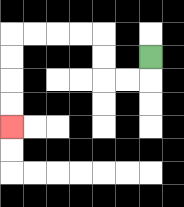{'start': '[6, 2]', 'end': '[0, 5]', 'path_directions': 'D,L,L,U,U,L,L,L,L,D,D,D,D', 'path_coordinates': '[[6, 2], [6, 3], [5, 3], [4, 3], [4, 2], [4, 1], [3, 1], [2, 1], [1, 1], [0, 1], [0, 2], [0, 3], [0, 4], [0, 5]]'}